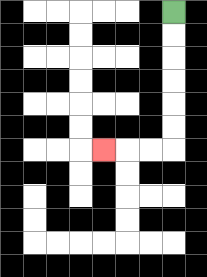{'start': '[7, 0]', 'end': '[4, 6]', 'path_directions': 'D,D,D,D,D,D,L,L,L', 'path_coordinates': '[[7, 0], [7, 1], [7, 2], [7, 3], [7, 4], [7, 5], [7, 6], [6, 6], [5, 6], [4, 6]]'}